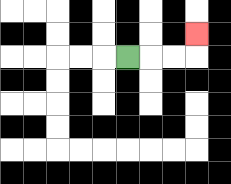{'start': '[5, 2]', 'end': '[8, 1]', 'path_directions': 'R,R,R,U', 'path_coordinates': '[[5, 2], [6, 2], [7, 2], [8, 2], [8, 1]]'}